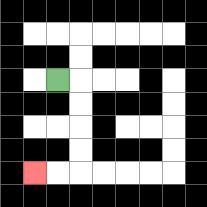{'start': '[2, 3]', 'end': '[1, 7]', 'path_directions': 'R,D,D,D,D,L,L', 'path_coordinates': '[[2, 3], [3, 3], [3, 4], [3, 5], [3, 6], [3, 7], [2, 7], [1, 7]]'}